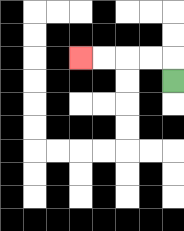{'start': '[7, 3]', 'end': '[3, 2]', 'path_directions': 'U,L,L,L,L', 'path_coordinates': '[[7, 3], [7, 2], [6, 2], [5, 2], [4, 2], [3, 2]]'}